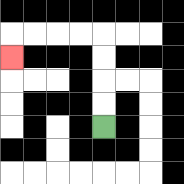{'start': '[4, 5]', 'end': '[0, 2]', 'path_directions': 'U,U,U,U,L,L,L,L,D', 'path_coordinates': '[[4, 5], [4, 4], [4, 3], [4, 2], [4, 1], [3, 1], [2, 1], [1, 1], [0, 1], [0, 2]]'}